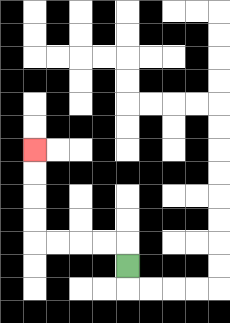{'start': '[5, 11]', 'end': '[1, 6]', 'path_directions': 'U,L,L,L,L,U,U,U,U', 'path_coordinates': '[[5, 11], [5, 10], [4, 10], [3, 10], [2, 10], [1, 10], [1, 9], [1, 8], [1, 7], [1, 6]]'}